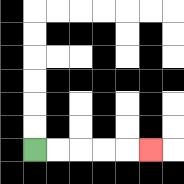{'start': '[1, 6]', 'end': '[6, 6]', 'path_directions': 'R,R,R,R,R', 'path_coordinates': '[[1, 6], [2, 6], [3, 6], [4, 6], [5, 6], [6, 6]]'}